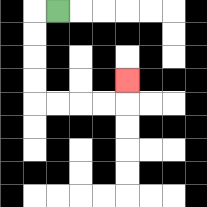{'start': '[2, 0]', 'end': '[5, 3]', 'path_directions': 'L,D,D,D,D,R,R,R,R,U', 'path_coordinates': '[[2, 0], [1, 0], [1, 1], [1, 2], [1, 3], [1, 4], [2, 4], [3, 4], [4, 4], [5, 4], [5, 3]]'}